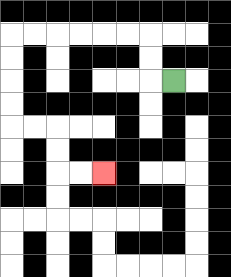{'start': '[7, 3]', 'end': '[4, 7]', 'path_directions': 'L,U,U,L,L,L,L,L,L,D,D,D,D,R,R,D,D,R,R', 'path_coordinates': '[[7, 3], [6, 3], [6, 2], [6, 1], [5, 1], [4, 1], [3, 1], [2, 1], [1, 1], [0, 1], [0, 2], [0, 3], [0, 4], [0, 5], [1, 5], [2, 5], [2, 6], [2, 7], [3, 7], [4, 7]]'}